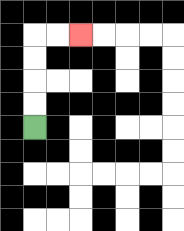{'start': '[1, 5]', 'end': '[3, 1]', 'path_directions': 'U,U,U,U,R,R', 'path_coordinates': '[[1, 5], [1, 4], [1, 3], [1, 2], [1, 1], [2, 1], [3, 1]]'}